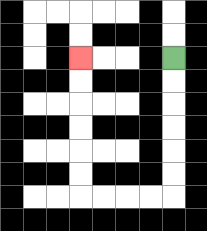{'start': '[7, 2]', 'end': '[3, 2]', 'path_directions': 'D,D,D,D,D,D,L,L,L,L,U,U,U,U,U,U', 'path_coordinates': '[[7, 2], [7, 3], [7, 4], [7, 5], [7, 6], [7, 7], [7, 8], [6, 8], [5, 8], [4, 8], [3, 8], [3, 7], [3, 6], [3, 5], [3, 4], [3, 3], [3, 2]]'}